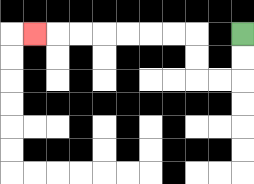{'start': '[10, 1]', 'end': '[1, 1]', 'path_directions': 'D,D,L,L,U,U,L,L,L,L,L,L,L', 'path_coordinates': '[[10, 1], [10, 2], [10, 3], [9, 3], [8, 3], [8, 2], [8, 1], [7, 1], [6, 1], [5, 1], [4, 1], [3, 1], [2, 1], [1, 1]]'}